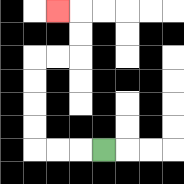{'start': '[4, 6]', 'end': '[2, 0]', 'path_directions': 'L,L,L,U,U,U,U,R,R,U,U,L', 'path_coordinates': '[[4, 6], [3, 6], [2, 6], [1, 6], [1, 5], [1, 4], [1, 3], [1, 2], [2, 2], [3, 2], [3, 1], [3, 0], [2, 0]]'}